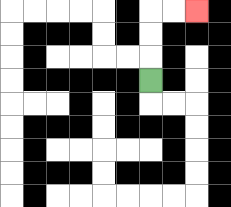{'start': '[6, 3]', 'end': '[8, 0]', 'path_directions': 'U,U,U,R,R', 'path_coordinates': '[[6, 3], [6, 2], [6, 1], [6, 0], [7, 0], [8, 0]]'}